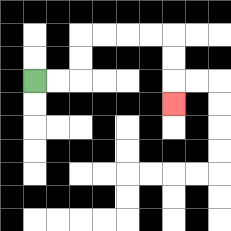{'start': '[1, 3]', 'end': '[7, 4]', 'path_directions': 'R,R,U,U,R,R,R,R,D,D,D', 'path_coordinates': '[[1, 3], [2, 3], [3, 3], [3, 2], [3, 1], [4, 1], [5, 1], [6, 1], [7, 1], [7, 2], [7, 3], [7, 4]]'}